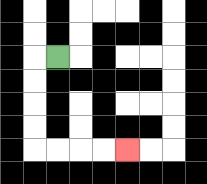{'start': '[2, 2]', 'end': '[5, 6]', 'path_directions': 'L,D,D,D,D,R,R,R,R', 'path_coordinates': '[[2, 2], [1, 2], [1, 3], [1, 4], [1, 5], [1, 6], [2, 6], [3, 6], [4, 6], [5, 6]]'}